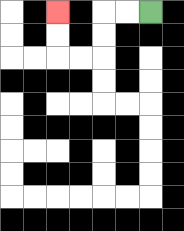{'start': '[6, 0]', 'end': '[2, 0]', 'path_directions': 'L,L,D,D,L,L,U,U', 'path_coordinates': '[[6, 0], [5, 0], [4, 0], [4, 1], [4, 2], [3, 2], [2, 2], [2, 1], [2, 0]]'}